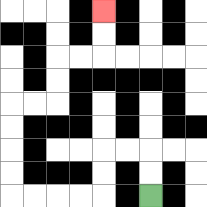{'start': '[6, 8]', 'end': '[4, 0]', 'path_directions': 'U,U,L,L,D,D,L,L,L,L,U,U,U,U,R,R,U,U,R,R,U,U', 'path_coordinates': '[[6, 8], [6, 7], [6, 6], [5, 6], [4, 6], [4, 7], [4, 8], [3, 8], [2, 8], [1, 8], [0, 8], [0, 7], [0, 6], [0, 5], [0, 4], [1, 4], [2, 4], [2, 3], [2, 2], [3, 2], [4, 2], [4, 1], [4, 0]]'}